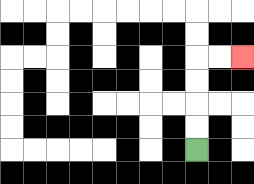{'start': '[8, 6]', 'end': '[10, 2]', 'path_directions': 'U,U,U,U,R,R', 'path_coordinates': '[[8, 6], [8, 5], [8, 4], [8, 3], [8, 2], [9, 2], [10, 2]]'}